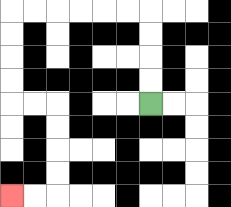{'start': '[6, 4]', 'end': '[0, 8]', 'path_directions': 'U,U,U,U,L,L,L,L,L,L,D,D,D,D,R,R,D,D,D,D,L,L', 'path_coordinates': '[[6, 4], [6, 3], [6, 2], [6, 1], [6, 0], [5, 0], [4, 0], [3, 0], [2, 0], [1, 0], [0, 0], [0, 1], [0, 2], [0, 3], [0, 4], [1, 4], [2, 4], [2, 5], [2, 6], [2, 7], [2, 8], [1, 8], [0, 8]]'}